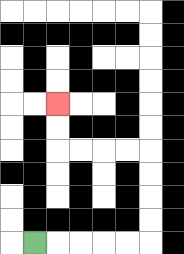{'start': '[1, 10]', 'end': '[2, 4]', 'path_directions': 'R,R,R,R,R,U,U,U,U,L,L,L,L,U,U', 'path_coordinates': '[[1, 10], [2, 10], [3, 10], [4, 10], [5, 10], [6, 10], [6, 9], [6, 8], [6, 7], [6, 6], [5, 6], [4, 6], [3, 6], [2, 6], [2, 5], [2, 4]]'}